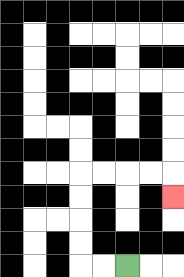{'start': '[5, 11]', 'end': '[7, 8]', 'path_directions': 'L,L,U,U,U,U,R,R,R,R,D', 'path_coordinates': '[[5, 11], [4, 11], [3, 11], [3, 10], [3, 9], [3, 8], [3, 7], [4, 7], [5, 7], [6, 7], [7, 7], [7, 8]]'}